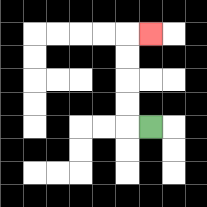{'start': '[6, 5]', 'end': '[6, 1]', 'path_directions': 'L,U,U,U,U,R', 'path_coordinates': '[[6, 5], [5, 5], [5, 4], [5, 3], [5, 2], [5, 1], [6, 1]]'}